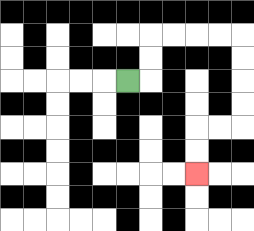{'start': '[5, 3]', 'end': '[8, 7]', 'path_directions': 'R,U,U,R,R,R,R,D,D,D,D,L,L,D,D', 'path_coordinates': '[[5, 3], [6, 3], [6, 2], [6, 1], [7, 1], [8, 1], [9, 1], [10, 1], [10, 2], [10, 3], [10, 4], [10, 5], [9, 5], [8, 5], [8, 6], [8, 7]]'}